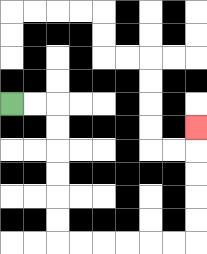{'start': '[0, 4]', 'end': '[8, 5]', 'path_directions': 'R,R,D,D,D,D,D,D,R,R,R,R,R,R,U,U,U,U,U', 'path_coordinates': '[[0, 4], [1, 4], [2, 4], [2, 5], [2, 6], [2, 7], [2, 8], [2, 9], [2, 10], [3, 10], [4, 10], [5, 10], [6, 10], [7, 10], [8, 10], [8, 9], [8, 8], [8, 7], [8, 6], [8, 5]]'}